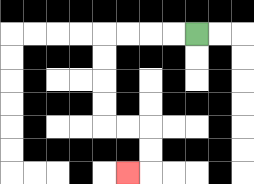{'start': '[8, 1]', 'end': '[5, 7]', 'path_directions': 'L,L,L,L,D,D,D,D,R,R,D,D,L', 'path_coordinates': '[[8, 1], [7, 1], [6, 1], [5, 1], [4, 1], [4, 2], [4, 3], [4, 4], [4, 5], [5, 5], [6, 5], [6, 6], [6, 7], [5, 7]]'}